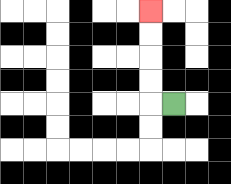{'start': '[7, 4]', 'end': '[6, 0]', 'path_directions': 'L,U,U,U,U', 'path_coordinates': '[[7, 4], [6, 4], [6, 3], [6, 2], [6, 1], [6, 0]]'}